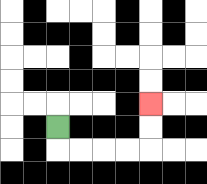{'start': '[2, 5]', 'end': '[6, 4]', 'path_directions': 'D,R,R,R,R,U,U', 'path_coordinates': '[[2, 5], [2, 6], [3, 6], [4, 6], [5, 6], [6, 6], [6, 5], [6, 4]]'}